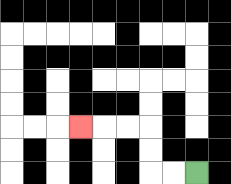{'start': '[8, 7]', 'end': '[3, 5]', 'path_directions': 'L,L,U,U,L,L,L', 'path_coordinates': '[[8, 7], [7, 7], [6, 7], [6, 6], [6, 5], [5, 5], [4, 5], [3, 5]]'}